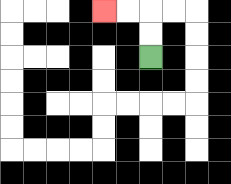{'start': '[6, 2]', 'end': '[4, 0]', 'path_directions': 'U,U,L,L', 'path_coordinates': '[[6, 2], [6, 1], [6, 0], [5, 0], [4, 0]]'}